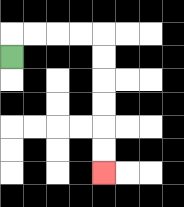{'start': '[0, 2]', 'end': '[4, 7]', 'path_directions': 'U,R,R,R,R,D,D,D,D,D,D', 'path_coordinates': '[[0, 2], [0, 1], [1, 1], [2, 1], [3, 1], [4, 1], [4, 2], [4, 3], [4, 4], [4, 5], [4, 6], [4, 7]]'}